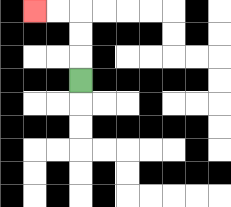{'start': '[3, 3]', 'end': '[1, 0]', 'path_directions': 'U,U,U,L,L', 'path_coordinates': '[[3, 3], [3, 2], [3, 1], [3, 0], [2, 0], [1, 0]]'}